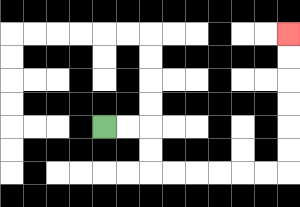{'start': '[4, 5]', 'end': '[12, 1]', 'path_directions': 'R,R,D,D,R,R,R,R,R,R,U,U,U,U,U,U', 'path_coordinates': '[[4, 5], [5, 5], [6, 5], [6, 6], [6, 7], [7, 7], [8, 7], [9, 7], [10, 7], [11, 7], [12, 7], [12, 6], [12, 5], [12, 4], [12, 3], [12, 2], [12, 1]]'}